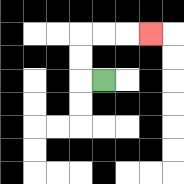{'start': '[4, 3]', 'end': '[6, 1]', 'path_directions': 'L,U,U,R,R,R', 'path_coordinates': '[[4, 3], [3, 3], [3, 2], [3, 1], [4, 1], [5, 1], [6, 1]]'}